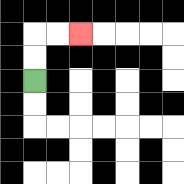{'start': '[1, 3]', 'end': '[3, 1]', 'path_directions': 'U,U,R,R', 'path_coordinates': '[[1, 3], [1, 2], [1, 1], [2, 1], [3, 1]]'}